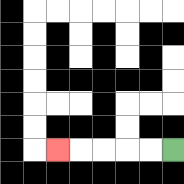{'start': '[7, 6]', 'end': '[2, 6]', 'path_directions': 'L,L,L,L,L', 'path_coordinates': '[[7, 6], [6, 6], [5, 6], [4, 6], [3, 6], [2, 6]]'}